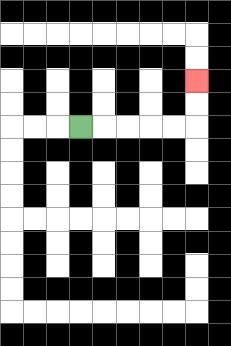{'start': '[3, 5]', 'end': '[8, 3]', 'path_directions': 'R,R,R,R,R,U,U', 'path_coordinates': '[[3, 5], [4, 5], [5, 5], [6, 5], [7, 5], [8, 5], [8, 4], [8, 3]]'}